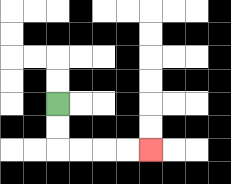{'start': '[2, 4]', 'end': '[6, 6]', 'path_directions': 'D,D,R,R,R,R', 'path_coordinates': '[[2, 4], [2, 5], [2, 6], [3, 6], [4, 6], [5, 6], [6, 6]]'}